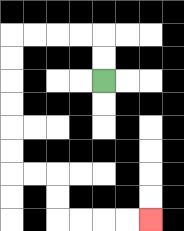{'start': '[4, 3]', 'end': '[6, 9]', 'path_directions': 'U,U,L,L,L,L,D,D,D,D,D,D,R,R,D,D,R,R,R,R', 'path_coordinates': '[[4, 3], [4, 2], [4, 1], [3, 1], [2, 1], [1, 1], [0, 1], [0, 2], [0, 3], [0, 4], [0, 5], [0, 6], [0, 7], [1, 7], [2, 7], [2, 8], [2, 9], [3, 9], [4, 9], [5, 9], [6, 9]]'}